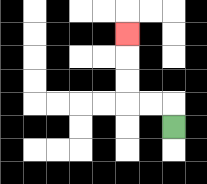{'start': '[7, 5]', 'end': '[5, 1]', 'path_directions': 'U,L,L,U,U,U', 'path_coordinates': '[[7, 5], [7, 4], [6, 4], [5, 4], [5, 3], [5, 2], [5, 1]]'}